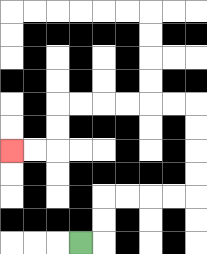{'start': '[3, 10]', 'end': '[0, 6]', 'path_directions': 'R,U,U,R,R,R,R,U,U,U,U,L,L,L,L,L,L,D,D,L,L', 'path_coordinates': '[[3, 10], [4, 10], [4, 9], [4, 8], [5, 8], [6, 8], [7, 8], [8, 8], [8, 7], [8, 6], [8, 5], [8, 4], [7, 4], [6, 4], [5, 4], [4, 4], [3, 4], [2, 4], [2, 5], [2, 6], [1, 6], [0, 6]]'}